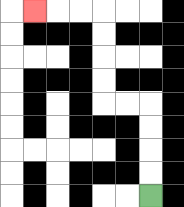{'start': '[6, 8]', 'end': '[1, 0]', 'path_directions': 'U,U,U,U,L,L,U,U,U,U,L,L,L', 'path_coordinates': '[[6, 8], [6, 7], [6, 6], [6, 5], [6, 4], [5, 4], [4, 4], [4, 3], [4, 2], [4, 1], [4, 0], [3, 0], [2, 0], [1, 0]]'}